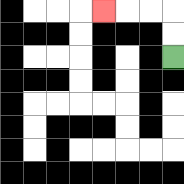{'start': '[7, 2]', 'end': '[4, 0]', 'path_directions': 'U,U,L,L,L', 'path_coordinates': '[[7, 2], [7, 1], [7, 0], [6, 0], [5, 0], [4, 0]]'}